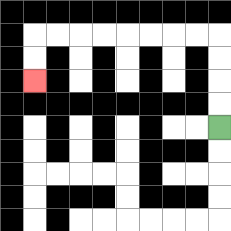{'start': '[9, 5]', 'end': '[1, 3]', 'path_directions': 'U,U,U,U,L,L,L,L,L,L,L,L,D,D', 'path_coordinates': '[[9, 5], [9, 4], [9, 3], [9, 2], [9, 1], [8, 1], [7, 1], [6, 1], [5, 1], [4, 1], [3, 1], [2, 1], [1, 1], [1, 2], [1, 3]]'}